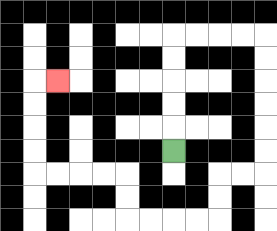{'start': '[7, 6]', 'end': '[2, 3]', 'path_directions': 'U,U,U,U,U,R,R,R,R,D,D,D,D,D,D,L,L,D,D,L,L,L,L,U,U,L,L,L,L,U,U,U,U,R', 'path_coordinates': '[[7, 6], [7, 5], [7, 4], [7, 3], [7, 2], [7, 1], [8, 1], [9, 1], [10, 1], [11, 1], [11, 2], [11, 3], [11, 4], [11, 5], [11, 6], [11, 7], [10, 7], [9, 7], [9, 8], [9, 9], [8, 9], [7, 9], [6, 9], [5, 9], [5, 8], [5, 7], [4, 7], [3, 7], [2, 7], [1, 7], [1, 6], [1, 5], [1, 4], [1, 3], [2, 3]]'}